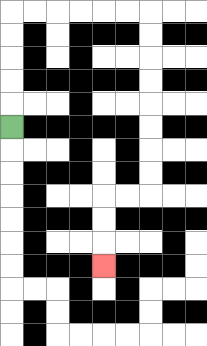{'start': '[0, 5]', 'end': '[4, 11]', 'path_directions': 'U,U,U,U,U,R,R,R,R,R,R,D,D,D,D,D,D,D,D,L,L,D,D,D', 'path_coordinates': '[[0, 5], [0, 4], [0, 3], [0, 2], [0, 1], [0, 0], [1, 0], [2, 0], [3, 0], [4, 0], [5, 0], [6, 0], [6, 1], [6, 2], [6, 3], [6, 4], [6, 5], [6, 6], [6, 7], [6, 8], [5, 8], [4, 8], [4, 9], [4, 10], [4, 11]]'}